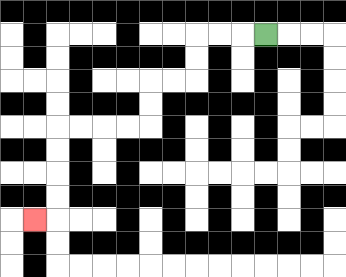{'start': '[11, 1]', 'end': '[1, 9]', 'path_directions': 'L,L,L,D,D,L,L,D,D,L,L,L,L,D,D,D,D,L', 'path_coordinates': '[[11, 1], [10, 1], [9, 1], [8, 1], [8, 2], [8, 3], [7, 3], [6, 3], [6, 4], [6, 5], [5, 5], [4, 5], [3, 5], [2, 5], [2, 6], [2, 7], [2, 8], [2, 9], [1, 9]]'}